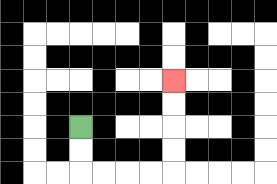{'start': '[3, 5]', 'end': '[7, 3]', 'path_directions': 'D,D,R,R,R,R,U,U,U,U', 'path_coordinates': '[[3, 5], [3, 6], [3, 7], [4, 7], [5, 7], [6, 7], [7, 7], [7, 6], [7, 5], [7, 4], [7, 3]]'}